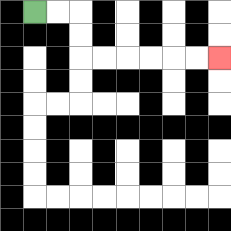{'start': '[1, 0]', 'end': '[9, 2]', 'path_directions': 'R,R,D,D,R,R,R,R,R,R', 'path_coordinates': '[[1, 0], [2, 0], [3, 0], [3, 1], [3, 2], [4, 2], [5, 2], [6, 2], [7, 2], [8, 2], [9, 2]]'}